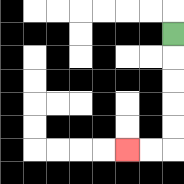{'start': '[7, 1]', 'end': '[5, 6]', 'path_directions': 'D,D,D,D,D,L,L', 'path_coordinates': '[[7, 1], [7, 2], [7, 3], [7, 4], [7, 5], [7, 6], [6, 6], [5, 6]]'}